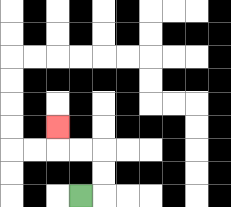{'start': '[3, 8]', 'end': '[2, 5]', 'path_directions': 'R,U,U,L,L,U', 'path_coordinates': '[[3, 8], [4, 8], [4, 7], [4, 6], [3, 6], [2, 6], [2, 5]]'}